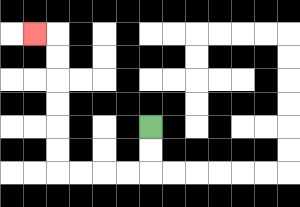{'start': '[6, 5]', 'end': '[1, 1]', 'path_directions': 'D,D,L,L,L,L,U,U,U,U,U,U,L', 'path_coordinates': '[[6, 5], [6, 6], [6, 7], [5, 7], [4, 7], [3, 7], [2, 7], [2, 6], [2, 5], [2, 4], [2, 3], [2, 2], [2, 1], [1, 1]]'}